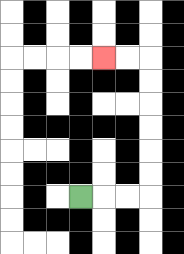{'start': '[3, 8]', 'end': '[4, 2]', 'path_directions': 'R,R,R,U,U,U,U,U,U,L,L', 'path_coordinates': '[[3, 8], [4, 8], [5, 8], [6, 8], [6, 7], [6, 6], [6, 5], [6, 4], [6, 3], [6, 2], [5, 2], [4, 2]]'}